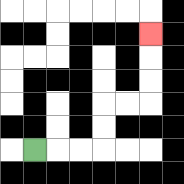{'start': '[1, 6]', 'end': '[6, 1]', 'path_directions': 'R,R,R,U,U,R,R,U,U,U', 'path_coordinates': '[[1, 6], [2, 6], [3, 6], [4, 6], [4, 5], [4, 4], [5, 4], [6, 4], [6, 3], [6, 2], [6, 1]]'}